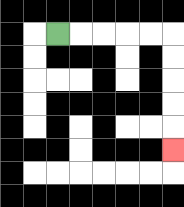{'start': '[2, 1]', 'end': '[7, 6]', 'path_directions': 'R,R,R,R,R,D,D,D,D,D', 'path_coordinates': '[[2, 1], [3, 1], [4, 1], [5, 1], [6, 1], [7, 1], [7, 2], [7, 3], [7, 4], [7, 5], [7, 6]]'}